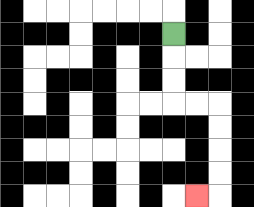{'start': '[7, 1]', 'end': '[8, 8]', 'path_directions': 'D,D,D,R,R,D,D,D,D,L', 'path_coordinates': '[[7, 1], [7, 2], [7, 3], [7, 4], [8, 4], [9, 4], [9, 5], [9, 6], [9, 7], [9, 8], [8, 8]]'}